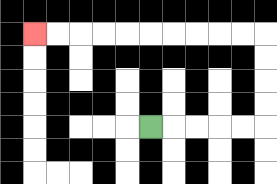{'start': '[6, 5]', 'end': '[1, 1]', 'path_directions': 'R,R,R,R,R,U,U,U,U,L,L,L,L,L,L,L,L,L,L', 'path_coordinates': '[[6, 5], [7, 5], [8, 5], [9, 5], [10, 5], [11, 5], [11, 4], [11, 3], [11, 2], [11, 1], [10, 1], [9, 1], [8, 1], [7, 1], [6, 1], [5, 1], [4, 1], [3, 1], [2, 1], [1, 1]]'}